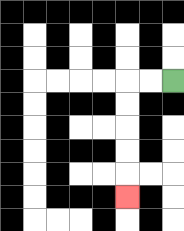{'start': '[7, 3]', 'end': '[5, 8]', 'path_directions': 'L,L,D,D,D,D,D', 'path_coordinates': '[[7, 3], [6, 3], [5, 3], [5, 4], [5, 5], [5, 6], [5, 7], [5, 8]]'}